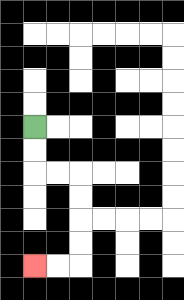{'start': '[1, 5]', 'end': '[1, 11]', 'path_directions': 'D,D,R,R,D,D,D,D,L,L', 'path_coordinates': '[[1, 5], [1, 6], [1, 7], [2, 7], [3, 7], [3, 8], [3, 9], [3, 10], [3, 11], [2, 11], [1, 11]]'}